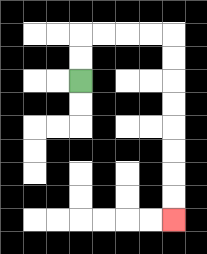{'start': '[3, 3]', 'end': '[7, 9]', 'path_directions': 'U,U,R,R,R,R,D,D,D,D,D,D,D,D', 'path_coordinates': '[[3, 3], [3, 2], [3, 1], [4, 1], [5, 1], [6, 1], [7, 1], [7, 2], [7, 3], [7, 4], [7, 5], [7, 6], [7, 7], [7, 8], [7, 9]]'}